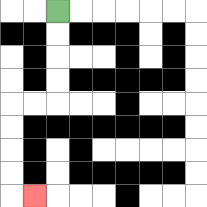{'start': '[2, 0]', 'end': '[1, 8]', 'path_directions': 'D,D,D,D,L,L,D,D,D,D,R', 'path_coordinates': '[[2, 0], [2, 1], [2, 2], [2, 3], [2, 4], [1, 4], [0, 4], [0, 5], [0, 6], [0, 7], [0, 8], [1, 8]]'}